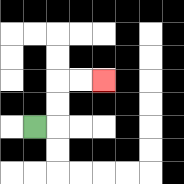{'start': '[1, 5]', 'end': '[4, 3]', 'path_directions': 'R,U,U,R,R', 'path_coordinates': '[[1, 5], [2, 5], [2, 4], [2, 3], [3, 3], [4, 3]]'}